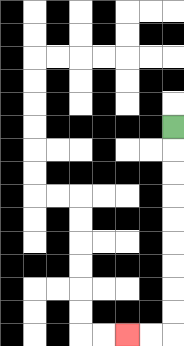{'start': '[7, 5]', 'end': '[5, 14]', 'path_directions': 'D,D,D,D,D,D,D,D,D,L,L', 'path_coordinates': '[[7, 5], [7, 6], [7, 7], [7, 8], [7, 9], [7, 10], [7, 11], [7, 12], [7, 13], [7, 14], [6, 14], [5, 14]]'}